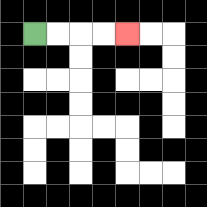{'start': '[1, 1]', 'end': '[5, 1]', 'path_directions': 'R,R,R,R', 'path_coordinates': '[[1, 1], [2, 1], [3, 1], [4, 1], [5, 1]]'}